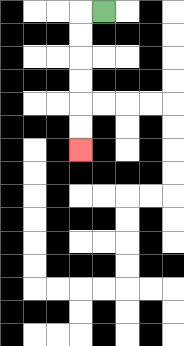{'start': '[4, 0]', 'end': '[3, 6]', 'path_directions': 'L,D,D,D,D,D,D', 'path_coordinates': '[[4, 0], [3, 0], [3, 1], [3, 2], [3, 3], [3, 4], [3, 5], [3, 6]]'}